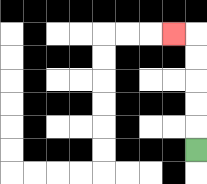{'start': '[8, 6]', 'end': '[7, 1]', 'path_directions': 'U,U,U,U,U,L', 'path_coordinates': '[[8, 6], [8, 5], [8, 4], [8, 3], [8, 2], [8, 1], [7, 1]]'}